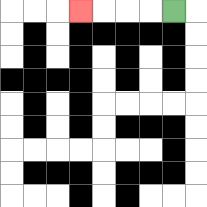{'start': '[7, 0]', 'end': '[3, 0]', 'path_directions': 'L,L,L,L', 'path_coordinates': '[[7, 0], [6, 0], [5, 0], [4, 0], [3, 0]]'}